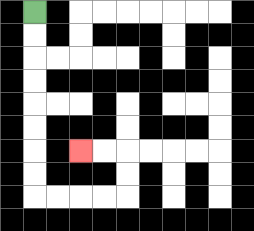{'start': '[1, 0]', 'end': '[3, 6]', 'path_directions': 'D,D,D,D,D,D,D,D,R,R,R,R,U,U,L,L', 'path_coordinates': '[[1, 0], [1, 1], [1, 2], [1, 3], [1, 4], [1, 5], [1, 6], [1, 7], [1, 8], [2, 8], [3, 8], [4, 8], [5, 8], [5, 7], [5, 6], [4, 6], [3, 6]]'}